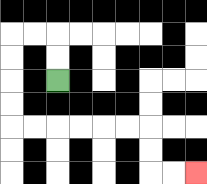{'start': '[2, 3]', 'end': '[8, 7]', 'path_directions': 'U,U,L,L,D,D,D,D,R,R,R,R,R,R,D,D,R,R', 'path_coordinates': '[[2, 3], [2, 2], [2, 1], [1, 1], [0, 1], [0, 2], [0, 3], [0, 4], [0, 5], [1, 5], [2, 5], [3, 5], [4, 5], [5, 5], [6, 5], [6, 6], [6, 7], [7, 7], [8, 7]]'}